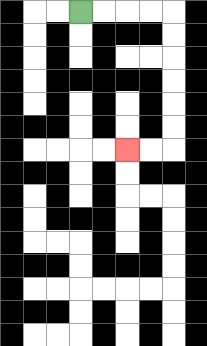{'start': '[3, 0]', 'end': '[5, 6]', 'path_directions': 'R,R,R,R,D,D,D,D,D,D,L,L', 'path_coordinates': '[[3, 0], [4, 0], [5, 0], [6, 0], [7, 0], [7, 1], [7, 2], [7, 3], [7, 4], [7, 5], [7, 6], [6, 6], [5, 6]]'}